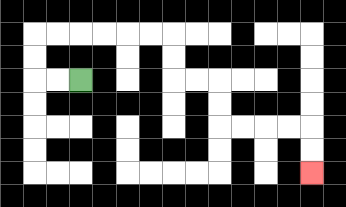{'start': '[3, 3]', 'end': '[13, 7]', 'path_directions': 'L,L,U,U,R,R,R,R,R,R,D,D,R,R,D,D,R,R,R,R,D,D', 'path_coordinates': '[[3, 3], [2, 3], [1, 3], [1, 2], [1, 1], [2, 1], [3, 1], [4, 1], [5, 1], [6, 1], [7, 1], [7, 2], [7, 3], [8, 3], [9, 3], [9, 4], [9, 5], [10, 5], [11, 5], [12, 5], [13, 5], [13, 6], [13, 7]]'}